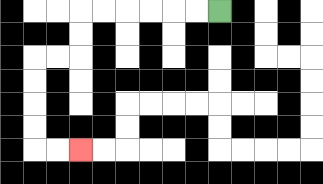{'start': '[9, 0]', 'end': '[3, 6]', 'path_directions': 'L,L,L,L,L,L,D,D,L,L,D,D,D,D,R,R', 'path_coordinates': '[[9, 0], [8, 0], [7, 0], [6, 0], [5, 0], [4, 0], [3, 0], [3, 1], [3, 2], [2, 2], [1, 2], [1, 3], [1, 4], [1, 5], [1, 6], [2, 6], [3, 6]]'}